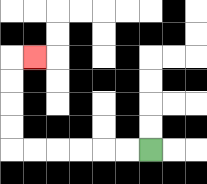{'start': '[6, 6]', 'end': '[1, 2]', 'path_directions': 'L,L,L,L,L,L,U,U,U,U,R', 'path_coordinates': '[[6, 6], [5, 6], [4, 6], [3, 6], [2, 6], [1, 6], [0, 6], [0, 5], [0, 4], [0, 3], [0, 2], [1, 2]]'}